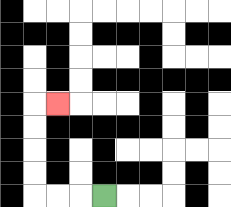{'start': '[4, 8]', 'end': '[2, 4]', 'path_directions': 'L,L,L,U,U,U,U,R', 'path_coordinates': '[[4, 8], [3, 8], [2, 8], [1, 8], [1, 7], [1, 6], [1, 5], [1, 4], [2, 4]]'}